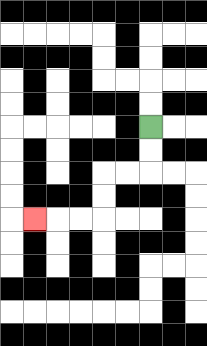{'start': '[6, 5]', 'end': '[1, 9]', 'path_directions': 'D,D,L,L,D,D,L,L,L', 'path_coordinates': '[[6, 5], [6, 6], [6, 7], [5, 7], [4, 7], [4, 8], [4, 9], [3, 9], [2, 9], [1, 9]]'}